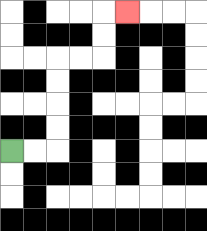{'start': '[0, 6]', 'end': '[5, 0]', 'path_directions': 'R,R,U,U,U,U,R,R,U,U,R', 'path_coordinates': '[[0, 6], [1, 6], [2, 6], [2, 5], [2, 4], [2, 3], [2, 2], [3, 2], [4, 2], [4, 1], [4, 0], [5, 0]]'}